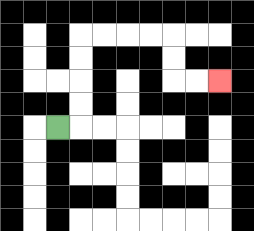{'start': '[2, 5]', 'end': '[9, 3]', 'path_directions': 'R,U,U,U,U,R,R,R,R,D,D,R,R', 'path_coordinates': '[[2, 5], [3, 5], [3, 4], [3, 3], [3, 2], [3, 1], [4, 1], [5, 1], [6, 1], [7, 1], [7, 2], [7, 3], [8, 3], [9, 3]]'}